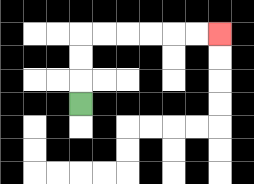{'start': '[3, 4]', 'end': '[9, 1]', 'path_directions': 'U,U,U,R,R,R,R,R,R', 'path_coordinates': '[[3, 4], [3, 3], [3, 2], [3, 1], [4, 1], [5, 1], [6, 1], [7, 1], [8, 1], [9, 1]]'}